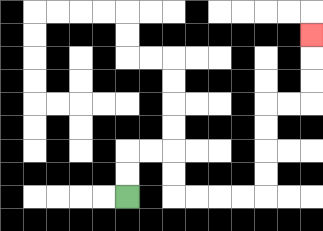{'start': '[5, 8]', 'end': '[13, 1]', 'path_directions': 'U,U,R,R,D,D,R,R,R,R,U,U,U,U,R,R,U,U,U', 'path_coordinates': '[[5, 8], [5, 7], [5, 6], [6, 6], [7, 6], [7, 7], [7, 8], [8, 8], [9, 8], [10, 8], [11, 8], [11, 7], [11, 6], [11, 5], [11, 4], [12, 4], [13, 4], [13, 3], [13, 2], [13, 1]]'}